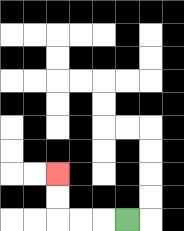{'start': '[5, 9]', 'end': '[2, 7]', 'path_directions': 'L,L,L,U,U', 'path_coordinates': '[[5, 9], [4, 9], [3, 9], [2, 9], [2, 8], [2, 7]]'}